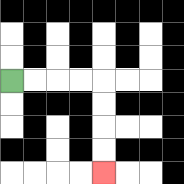{'start': '[0, 3]', 'end': '[4, 7]', 'path_directions': 'R,R,R,R,D,D,D,D', 'path_coordinates': '[[0, 3], [1, 3], [2, 3], [3, 3], [4, 3], [4, 4], [4, 5], [4, 6], [4, 7]]'}